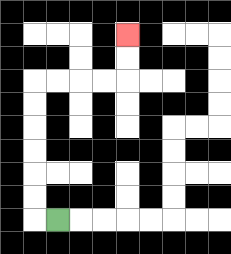{'start': '[2, 9]', 'end': '[5, 1]', 'path_directions': 'L,U,U,U,U,U,U,R,R,R,R,U,U', 'path_coordinates': '[[2, 9], [1, 9], [1, 8], [1, 7], [1, 6], [1, 5], [1, 4], [1, 3], [2, 3], [3, 3], [4, 3], [5, 3], [5, 2], [5, 1]]'}